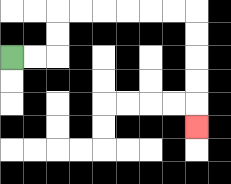{'start': '[0, 2]', 'end': '[8, 5]', 'path_directions': 'R,R,U,U,R,R,R,R,R,R,D,D,D,D,D', 'path_coordinates': '[[0, 2], [1, 2], [2, 2], [2, 1], [2, 0], [3, 0], [4, 0], [5, 0], [6, 0], [7, 0], [8, 0], [8, 1], [8, 2], [8, 3], [8, 4], [8, 5]]'}